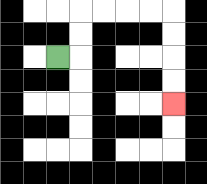{'start': '[2, 2]', 'end': '[7, 4]', 'path_directions': 'R,U,U,R,R,R,R,D,D,D,D', 'path_coordinates': '[[2, 2], [3, 2], [3, 1], [3, 0], [4, 0], [5, 0], [6, 0], [7, 0], [7, 1], [7, 2], [7, 3], [7, 4]]'}